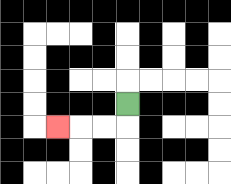{'start': '[5, 4]', 'end': '[2, 5]', 'path_directions': 'D,L,L,L', 'path_coordinates': '[[5, 4], [5, 5], [4, 5], [3, 5], [2, 5]]'}